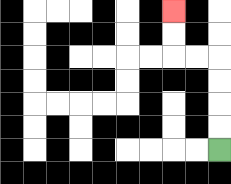{'start': '[9, 6]', 'end': '[7, 0]', 'path_directions': 'U,U,U,U,L,L,U,U', 'path_coordinates': '[[9, 6], [9, 5], [9, 4], [9, 3], [9, 2], [8, 2], [7, 2], [7, 1], [7, 0]]'}